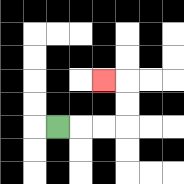{'start': '[2, 5]', 'end': '[4, 3]', 'path_directions': 'R,R,R,U,U,L', 'path_coordinates': '[[2, 5], [3, 5], [4, 5], [5, 5], [5, 4], [5, 3], [4, 3]]'}